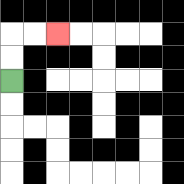{'start': '[0, 3]', 'end': '[2, 1]', 'path_directions': 'U,U,R,R', 'path_coordinates': '[[0, 3], [0, 2], [0, 1], [1, 1], [2, 1]]'}